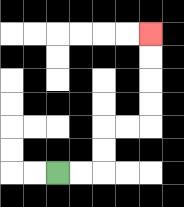{'start': '[2, 7]', 'end': '[6, 1]', 'path_directions': 'R,R,U,U,R,R,U,U,U,U', 'path_coordinates': '[[2, 7], [3, 7], [4, 7], [4, 6], [4, 5], [5, 5], [6, 5], [6, 4], [6, 3], [6, 2], [6, 1]]'}